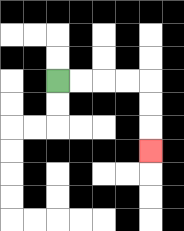{'start': '[2, 3]', 'end': '[6, 6]', 'path_directions': 'R,R,R,R,D,D,D', 'path_coordinates': '[[2, 3], [3, 3], [4, 3], [5, 3], [6, 3], [6, 4], [6, 5], [6, 6]]'}